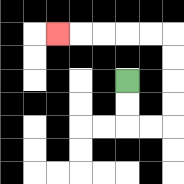{'start': '[5, 3]', 'end': '[2, 1]', 'path_directions': 'D,D,R,R,U,U,U,U,L,L,L,L,L', 'path_coordinates': '[[5, 3], [5, 4], [5, 5], [6, 5], [7, 5], [7, 4], [7, 3], [7, 2], [7, 1], [6, 1], [5, 1], [4, 1], [3, 1], [2, 1]]'}